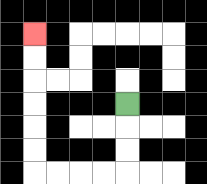{'start': '[5, 4]', 'end': '[1, 1]', 'path_directions': 'D,D,D,L,L,L,L,U,U,U,U,U,U', 'path_coordinates': '[[5, 4], [5, 5], [5, 6], [5, 7], [4, 7], [3, 7], [2, 7], [1, 7], [1, 6], [1, 5], [1, 4], [1, 3], [1, 2], [1, 1]]'}